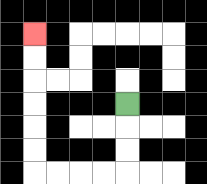{'start': '[5, 4]', 'end': '[1, 1]', 'path_directions': 'D,D,D,L,L,L,L,U,U,U,U,U,U', 'path_coordinates': '[[5, 4], [5, 5], [5, 6], [5, 7], [4, 7], [3, 7], [2, 7], [1, 7], [1, 6], [1, 5], [1, 4], [1, 3], [1, 2], [1, 1]]'}